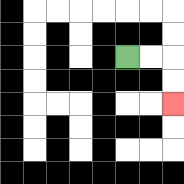{'start': '[5, 2]', 'end': '[7, 4]', 'path_directions': 'R,R,D,D', 'path_coordinates': '[[5, 2], [6, 2], [7, 2], [7, 3], [7, 4]]'}